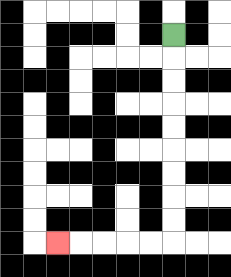{'start': '[7, 1]', 'end': '[2, 10]', 'path_directions': 'D,D,D,D,D,D,D,D,D,L,L,L,L,L', 'path_coordinates': '[[7, 1], [7, 2], [7, 3], [7, 4], [7, 5], [7, 6], [7, 7], [7, 8], [7, 9], [7, 10], [6, 10], [5, 10], [4, 10], [3, 10], [2, 10]]'}